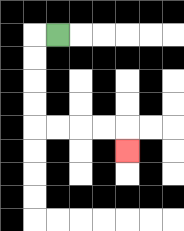{'start': '[2, 1]', 'end': '[5, 6]', 'path_directions': 'L,D,D,D,D,R,R,R,R,D', 'path_coordinates': '[[2, 1], [1, 1], [1, 2], [1, 3], [1, 4], [1, 5], [2, 5], [3, 5], [4, 5], [5, 5], [5, 6]]'}